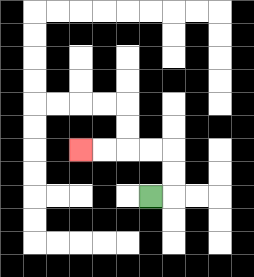{'start': '[6, 8]', 'end': '[3, 6]', 'path_directions': 'R,U,U,L,L,L,L', 'path_coordinates': '[[6, 8], [7, 8], [7, 7], [7, 6], [6, 6], [5, 6], [4, 6], [3, 6]]'}